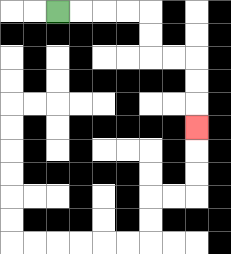{'start': '[2, 0]', 'end': '[8, 5]', 'path_directions': 'R,R,R,R,D,D,R,R,D,D,D', 'path_coordinates': '[[2, 0], [3, 0], [4, 0], [5, 0], [6, 0], [6, 1], [6, 2], [7, 2], [8, 2], [8, 3], [8, 4], [8, 5]]'}